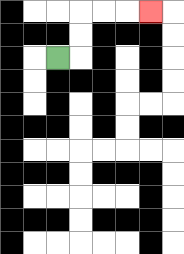{'start': '[2, 2]', 'end': '[6, 0]', 'path_directions': 'R,U,U,R,R,R', 'path_coordinates': '[[2, 2], [3, 2], [3, 1], [3, 0], [4, 0], [5, 0], [6, 0]]'}